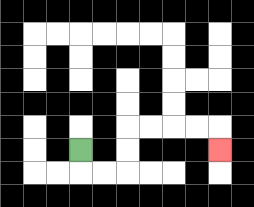{'start': '[3, 6]', 'end': '[9, 6]', 'path_directions': 'D,R,R,U,U,R,R,R,R,D', 'path_coordinates': '[[3, 6], [3, 7], [4, 7], [5, 7], [5, 6], [5, 5], [6, 5], [7, 5], [8, 5], [9, 5], [9, 6]]'}